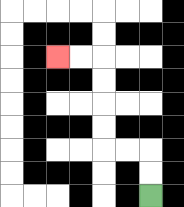{'start': '[6, 8]', 'end': '[2, 2]', 'path_directions': 'U,U,L,L,U,U,U,U,L,L', 'path_coordinates': '[[6, 8], [6, 7], [6, 6], [5, 6], [4, 6], [4, 5], [4, 4], [4, 3], [4, 2], [3, 2], [2, 2]]'}